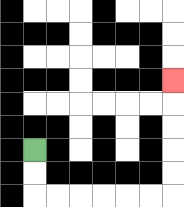{'start': '[1, 6]', 'end': '[7, 3]', 'path_directions': 'D,D,R,R,R,R,R,R,U,U,U,U,U', 'path_coordinates': '[[1, 6], [1, 7], [1, 8], [2, 8], [3, 8], [4, 8], [5, 8], [6, 8], [7, 8], [7, 7], [7, 6], [7, 5], [7, 4], [7, 3]]'}